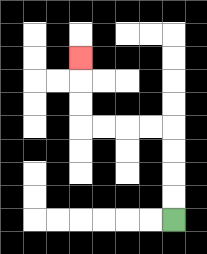{'start': '[7, 9]', 'end': '[3, 2]', 'path_directions': 'U,U,U,U,L,L,L,L,U,U,U', 'path_coordinates': '[[7, 9], [7, 8], [7, 7], [7, 6], [7, 5], [6, 5], [5, 5], [4, 5], [3, 5], [3, 4], [3, 3], [3, 2]]'}